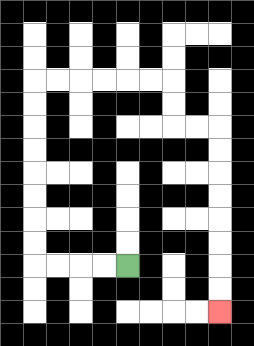{'start': '[5, 11]', 'end': '[9, 13]', 'path_directions': 'L,L,L,L,U,U,U,U,U,U,U,U,R,R,R,R,R,R,D,D,R,R,D,D,D,D,D,D,D,D', 'path_coordinates': '[[5, 11], [4, 11], [3, 11], [2, 11], [1, 11], [1, 10], [1, 9], [1, 8], [1, 7], [1, 6], [1, 5], [1, 4], [1, 3], [2, 3], [3, 3], [4, 3], [5, 3], [6, 3], [7, 3], [7, 4], [7, 5], [8, 5], [9, 5], [9, 6], [9, 7], [9, 8], [9, 9], [9, 10], [9, 11], [9, 12], [9, 13]]'}